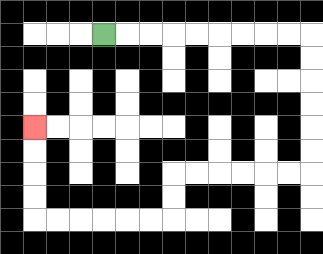{'start': '[4, 1]', 'end': '[1, 5]', 'path_directions': 'R,R,R,R,R,R,R,R,R,D,D,D,D,D,D,L,L,L,L,L,L,D,D,L,L,L,L,L,L,U,U,U,U', 'path_coordinates': '[[4, 1], [5, 1], [6, 1], [7, 1], [8, 1], [9, 1], [10, 1], [11, 1], [12, 1], [13, 1], [13, 2], [13, 3], [13, 4], [13, 5], [13, 6], [13, 7], [12, 7], [11, 7], [10, 7], [9, 7], [8, 7], [7, 7], [7, 8], [7, 9], [6, 9], [5, 9], [4, 9], [3, 9], [2, 9], [1, 9], [1, 8], [1, 7], [1, 6], [1, 5]]'}